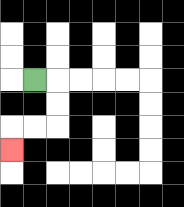{'start': '[1, 3]', 'end': '[0, 6]', 'path_directions': 'R,D,D,L,L,D', 'path_coordinates': '[[1, 3], [2, 3], [2, 4], [2, 5], [1, 5], [0, 5], [0, 6]]'}